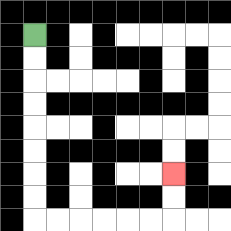{'start': '[1, 1]', 'end': '[7, 7]', 'path_directions': 'D,D,D,D,D,D,D,D,R,R,R,R,R,R,U,U', 'path_coordinates': '[[1, 1], [1, 2], [1, 3], [1, 4], [1, 5], [1, 6], [1, 7], [1, 8], [1, 9], [2, 9], [3, 9], [4, 9], [5, 9], [6, 9], [7, 9], [7, 8], [7, 7]]'}